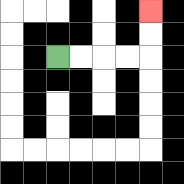{'start': '[2, 2]', 'end': '[6, 0]', 'path_directions': 'R,R,R,R,U,U', 'path_coordinates': '[[2, 2], [3, 2], [4, 2], [5, 2], [6, 2], [6, 1], [6, 0]]'}